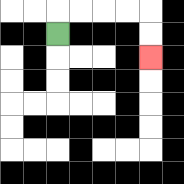{'start': '[2, 1]', 'end': '[6, 2]', 'path_directions': 'U,R,R,R,R,D,D', 'path_coordinates': '[[2, 1], [2, 0], [3, 0], [4, 0], [5, 0], [6, 0], [6, 1], [6, 2]]'}